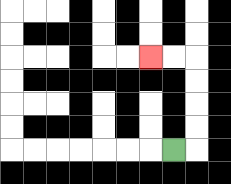{'start': '[7, 6]', 'end': '[6, 2]', 'path_directions': 'R,U,U,U,U,L,L', 'path_coordinates': '[[7, 6], [8, 6], [8, 5], [8, 4], [8, 3], [8, 2], [7, 2], [6, 2]]'}